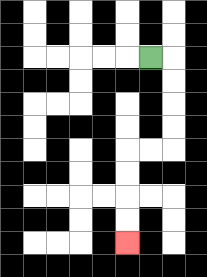{'start': '[6, 2]', 'end': '[5, 10]', 'path_directions': 'R,D,D,D,D,L,L,D,D,D,D', 'path_coordinates': '[[6, 2], [7, 2], [7, 3], [7, 4], [7, 5], [7, 6], [6, 6], [5, 6], [5, 7], [5, 8], [5, 9], [5, 10]]'}